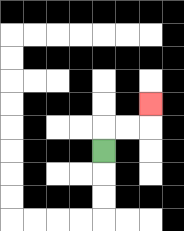{'start': '[4, 6]', 'end': '[6, 4]', 'path_directions': 'U,R,R,U', 'path_coordinates': '[[4, 6], [4, 5], [5, 5], [6, 5], [6, 4]]'}